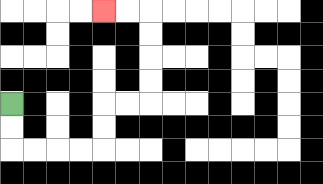{'start': '[0, 4]', 'end': '[4, 0]', 'path_directions': 'D,D,R,R,R,R,U,U,R,R,U,U,U,U,L,L', 'path_coordinates': '[[0, 4], [0, 5], [0, 6], [1, 6], [2, 6], [3, 6], [4, 6], [4, 5], [4, 4], [5, 4], [6, 4], [6, 3], [6, 2], [6, 1], [6, 0], [5, 0], [4, 0]]'}